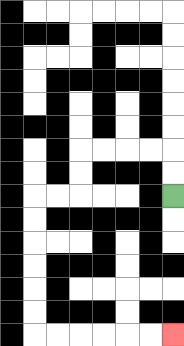{'start': '[7, 8]', 'end': '[7, 14]', 'path_directions': 'U,U,L,L,L,L,D,D,L,L,D,D,D,D,D,D,R,R,R,R,R,R', 'path_coordinates': '[[7, 8], [7, 7], [7, 6], [6, 6], [5, 6], [4, 6], [3, 6], [3, 7], [3, 8], [2, 8], [1, 8], [1, 9], [1, 10], [1, 11], [1, 12], [1, 13], [1, 14], [2, 14], [3, 14], [4, 14], [5, 14], [6, 14], [7, 14]]'}